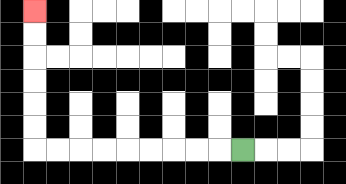{'start': '[10, 6]', 'end': '[1, 0]', 'path_directions': 'L,L,L,L,L,L,L,L,L,U,U,U,U,U,U', 'path_coordinates': '[[10, 6], [9, 6], [8, 6], [7, 6], [6, 6], [5, 6], [4, 6], [3, 6], [2, 6], [1, 6], [1, 5], [1, 4], [1, 3], [1, 2], [1, 1], [1, 0]]'}